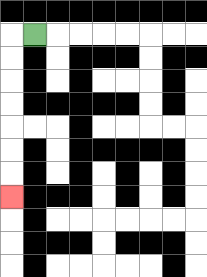{'start': '[1, 1]', 'end': '[0, 8]', 'path_directions': 'L,D,D,D,D,D,D,D', 'path_coordinates': '[[1, 1], [0, 1], [0, 2], [0, 3], [0, 4], [0, 5], [0, 6], [0, 7], [0, 8]]'}